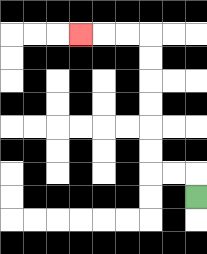{'start': '[8, 8]', 'end': '[3, 1]', 'path_directions': 'U,L,L,U,U,U,U,U,U,L,L,L', 'path_coordinates': '[[8, 8], [8, 7], [7, 7], [6, 7], [6, 6], [6, 5], [6, 4], [6, 3], [6, 2], [6, 1], [5, 1], [4, 1], [3, 1]]'}